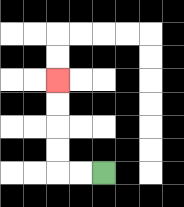{'start': '[4, 7]', 'end': '[2, 3]', 'path_directions': 'L,L,U,U,U,U', 'path_coordinates': '[[4, 7], [3, 7], [2, 7], [2, 6], [2, 5], [2, 4], [2, 3]]'}